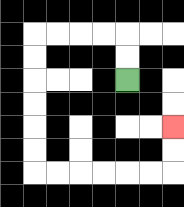{'start': '[5, 3]', 'end': '[7, 5]', 'path_directions': 'U,U,L,L,L,L,D,D,D,D,D,D,R,R,R,R,R,R,U,U', 'path_coordinates': '[[5, 3], [5, 2], [5, 1], [4, 1], [3, 1], [2, 1], [1, 1], [1, 2], [1, 3], [1, 4], [1, 5], [1, 6], [1, 7], [2, 7], [3, 7], [4, 7], [5, 7], [6, 7], [7, 7], [7, 6], [7, 5]]'}